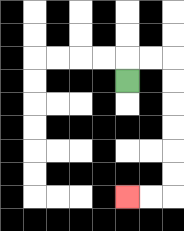{'start': '[5, 3]', 'end': '[5, 8]', 'path_directions': 'U,R,R,D,D,D,D,D,D,L,L', 'path_coordinates': '[[5, 3], [5, 2], [6, 2], [7, 2], [7, 3], [7, 4], [7, 5], [7, 6], [7, 7], [7, 8], [6, 8], [5, 8]]'}